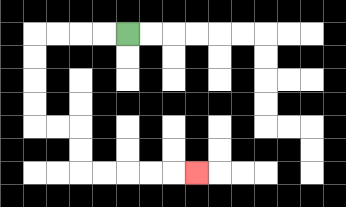{'start': '[5, 1]', 'end': '[8, 7]', 'path_directions': 'L,L,L,L,D,D,D,D,R,R,D,D,R,R,R,R,R', 'path_coordinates': '[[5, 1], [4, 1], [3, 1], [2, 1], [1, 1], [1, 2], [1, 3], [1, 4], [1, 5], [2, 5], [3, 5], [3, 6], [3, 7], [4, 7], [5, 7], [6, 7], [7, 7], [8, 7]]'}